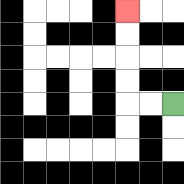{'start': '[7, 4]', 'end': '[5, 0]', 'path_directions': 'L,L,U,U,U,U', 'path_coordinates': '[[7, 4], [6, 4], [5, 4], [5, 3], [5, 2], [5, 1], [5, 0]]'}